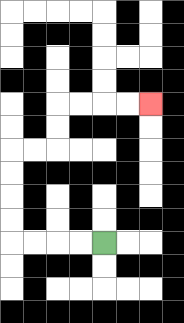{'start': '[4, 10]', 'end': '[6, 4]', 'path_directions': 'L,L,L,L,U,U,U,U,R,R,U,U,R,R,R,R', 'path_coordinates': '[[4, 10], [3, 10], [2, 10], [1, 10], [0, 10], [0, 9], [0, 8], [0, 7], [0, 6], [1, 6], [2, 6], [2, 5], [2, 4], [3, 4], [4, 4], [5, 4], [6, 4]]'}